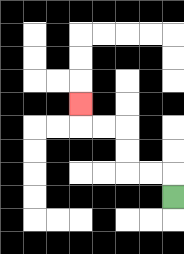{'start': '[7, 8]', 'end': '[3, 4]', 'path_directions': 'U,L,L,U,U,L,L,U', 'path_coordinates': '[[7, 8], [7, 7], [6, 7], [5, 7], [5, 6], [5, 5], [4, 5], [3, 5], [3, 4]]'}